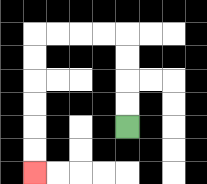{'start': '[5, 5]', 'end': '[1, 7]', 'path_directions': 'U,U,U,U,L,L,L,L,D,D,D,D,D,D', 'path_coordinates': '[[5, 5], [5, 4], [5, 3], [5, 2], [5, 1], [4, 1], [3, 1], [2, 1], [1, 1], [1, 2], [1, 3], [1, 4], [1, 5], [1, 6], [1, 7]]'}